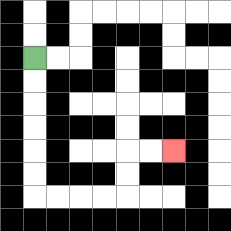{'start': '[1, 2]', 'end': '[7, 6]', 'path_directions': 'D,D,D,D,D,D,R,R,R,R,U,U,R,R', 'path_coordinates': '[[1, 2], [1, 3], [1, 4], [1, 5], [1, 6], [1, 7], [1, 8], [2, 8], [3, 8], [4, 8], [5, 8], [5, 7], [5, 6], [6, 6], [7, 6]]'}